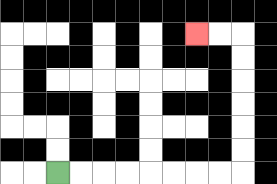{'start': '[2, 7]', 'end': '[8, 1]', 'path_directions': 'R,R,R,R,R,R,R,R,U,U,U,U,U,U,L,L', 'path_coordinates': '[[2, 7], [3, 7], [4, 7], [5, 7], [6, 7], [7, 7], [8, 7], [9, 7], [10, 7], [10, 6], [10, 5], [10, 4], [10, 3], [10, 2], [10, 1], [9, 1], [8, 1]]'}